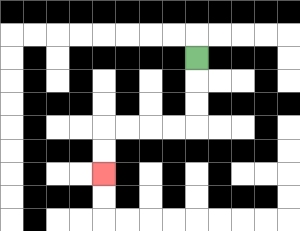{'start': '[8, 2]', 'end': '[4, 7]', 'path_directions': 'D,D,D,L,L,L,L,D,D', 'path_coordinates': '[[8, 2], [8, 3], [8, 4], [8, 5], [7, 5], [6, 5], [5, 5], [4, 5], [4, 6], [4, 7]]'}